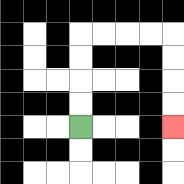{'start': '[3, 5]', 'end': '[7, 5]', 'path_directions': 'U,U,U,U,R,R,R,R,D,D,D,D', 'path_coordinates': '[[3, 5], [3, 4], [3, 3], [3, 2], [3, 1], [4, 1], [5, 1], [6, 1], [7, 1], [7, 2], [7, 3], [7, 4], [7, 5]]'}